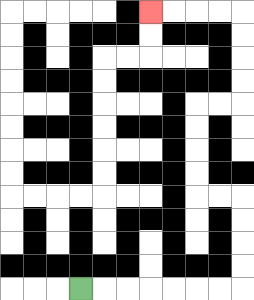{'start': '[3, 12]', 'end': '[6, 0]', 'path_directions': 'R,R,R,R,R,R,R,U,U,U,U,L,L,U,U,U,U,R,R,U,U,U,U,L,L,L,L', 'path_coordinates': '[[3, 12], [4, 12], [5, 12], [6, 12], [7, 12], [8, 12], [9, 12], [10, 12], [10, 11], [10, 10], [10, 9], [10, 8], [9, 8], [8, 8], [8, 7], [8, 6], [8, 5], [8, 4], [9, 4], [10, 4], [10, 3], [10, 2], [10, 1], [10, 0], [9, 0], [8, 0], [7, 0], [6, 0]]'}